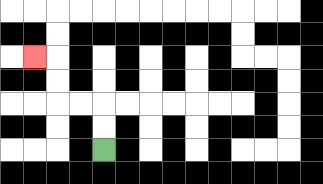{'start': '[4, 6]', 'end': '[1, 2]', 'path_directions': 'U,U,L,L,U,U,L', 'path_coordinates': '[[4, 6], [4, 5], [4, 4], [3, 4], [2, 4], [2, 3], [2, 2], [1, 2]]'}